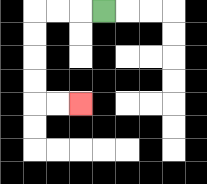{'start': '[4, 0]', 'end': '[3, 4]', 'path_directions': 'L,L,L,D,D,D,D,R,R', 'path_coordinates': '[[4, 0], [3, 0], [2, 0], [1, 0], [1, 1], [1, 2], [1, 3], [1, 4], [2, 4], [3, 4]]'}